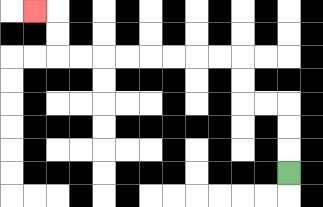{'start': '[12, 7]', 'end': '[1, 0]', 'path_directions': 'U,U,U,L,L,U,U,L,L,L,L,L,L,L,L,U,U,L', 'path_coordinates': '[[12, 7], [12, 6], [12, 5], [12, 4], [11, 4], [10, 4], [10, 3], [10, 2], [9, 2], [8, 2], [7, 2], [6, 2], [5, 2], [4, 2], [3, 2], [2, 2], [2, 1], [2, 0], [1, 0]]'}